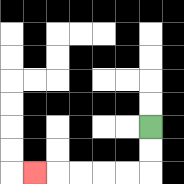{'start': '[6, 5]', 'end': '[1, 7]', 'path_directions': 'D,D,L,L,L,L,L', 'path_coordinates': '[[6, 5], [6, 6], [6, 7], [5, 7], [4, 7], [3, 7], [2, 7], [1, 7]]'}